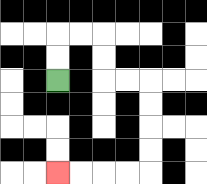{'start': '[2, 3]', 'end': '[2, 7]', 'path_directions': 'U,U,R,R,D,D,R,R,D,D,D,D,L,L,L,L', 'path_coordinates': '[[2, 3], [2, 2], [2, 1], [3, 1], [4, 1], [4, 2], [4, 3], [5, 3], [6, 3], [6, 4], [6, 5], [6, 6], [6, 7], [5, 7], [4, 7], [3, 7], [2, 7]]'}